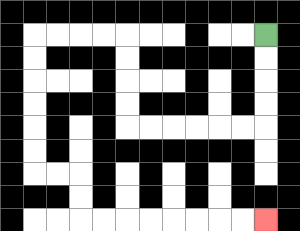{'start': '[11, 1]', 'end': '[11, 9]', 'path_directions': 'D,D,D,D,L,L,L,L,L,L,U,U,U,U,L,L,L,L,D,D,D,D,D,D,R,R,D,D,R,R,R,R,R,R,R,R', 'path_coordinates': '[[11, 1], [11, 2], [11, 3], [11, 4], [11, 5], [10, 5], [9, 5], [8, 5], [7, 5], [6, 5], [5, 5], [5, 4], [5, 3], [5, 2], [5, 1], [4, 1], [3, 1], [2, 1], [1, 1], [1, 2], [1, 3], [1, 4], [1, 5], [1, 6], [1, 7], [2, 7], [3, 7], [3, 8], [3, 9], [4, 9], [5, 9], [6, 9], [7, 9], [8, 9], [9, 9], [10, 9], [11, 9]]'}